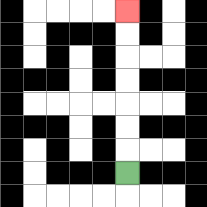{'start': '[5, 7]', 'end': '[5, 0]', 'path_directions': 'U,U,U,U,U,U,U', 'path_coordinates': '[[5, 7], [5, 6], [5, 5], [5, 4], [5, 3], [5, 2], [5, 1], [5, 0]]'}